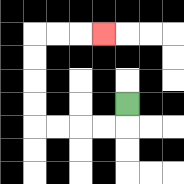{'start': '[5, 4]', 'end': '[4, 1]', 'path_directions': 'D,L,L,L,L,U,U,U,U,R,R,R', 'path_coordinates': '[[5, 4], [5, 5], [4, 5], [3, 5], [2, 5], [1, 5], [1, 4], [1, 3], [1, 2], [1, 1], [2, 1], [3, 1], [4, 1]]'}